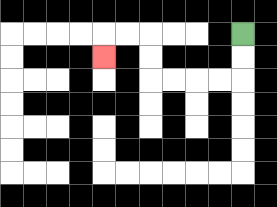{'start': '[10, 1]', 'end': '[4, 2]', 'path_directions': 'D,D,L,L,L,L,U,U,L,L,D', 'path_coordinates': '[[10, 1], [10, 2], [10, 3], [9, 3], [8, 3], [7, 3], [6, 3], [6, 2], [6, 1], [5, 1], [4, 1], [4, 2]]'}